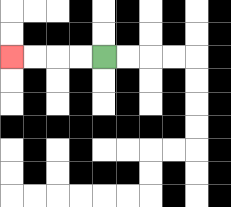{'start': '[4, 2]', 'end': '[0, 2]', 'path_directions': 'L,L,L,L', 'path_coordinates': '[[4, 2], [3, 2], [2, 2], [1, 2], [0, 2]]'}